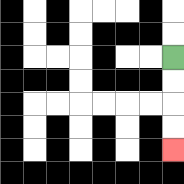{'start': '[7, 2]', 'end': '[7, 6]', 'path_directions': 'D,D,D,D', 'path_coordinates': '[[7, 2], [7, 3], [7, 4], [7, 5], [7, 6]]'}